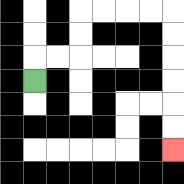{'start': '[1, 3]', 'end': '[7, 6]', 'path_directions': 'U,R,R,U,U,R,R,R,R,D,D,D,D,D,D', 'path_coordinates': '[[1, 3], [1, 2], [2, 2], [3, 2], [3, 1], [3, 0], [4, 0], [5, 0], [6, 0], [7, 0], [7, 1], [7, 2], [7, 3], [7, 4], [7, 5], [7, 6]]'}